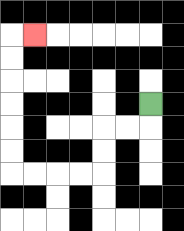{'start': '[6, 4]', 'end': '[1, 1]', 'path_directions': 'D,L,L,D,D,L,L,L,L,U,U,U,U,U,U,R', 'path_coordinates': '[[6, 4], [6, 5], [5, 5], [4, 5], [4, 6], [4, 7], [3, 7], [2, 7], [1, 7], [0, 7], [0, 6], [0, 5], [0, 4], [0, 3], [0, 2], [0, 1], [1, 1]]'}